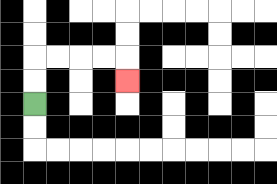{'start': '[1, 4]', 'end': '[5, 3]', 'path_directions': 'U,U,R,R,R,R,D', 'path_coordinates': '[[1, 4], [1, 3], [1, 2], [2, 2], [3, 2], [4, 2], [5, 2], [5, 3]]'}